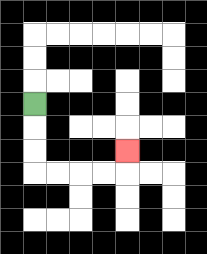{'start': '[1, 4]', 'end': '[5, 6]', 'path_directions': 'D,D,D,R,R,R,R,U', 'path_coordinates': '[[1, 4], [1, 5], [1, 6], [1, 7], [2, 7], [3, 7], [4, 7], [5, 7], [5, 6]]'}